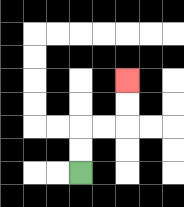{'start': '[3, 7]', 'end': '[5, 3]', 'path_directions': 'U,U,R,R,U,U', 'path_coordinates': '[[3, 7], [3, 6], [3, 5], [4, 5], [5, 5], [5, 4], [5, 3]]'}